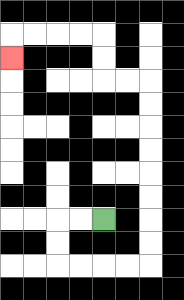{'start': '[4, 9]', 'end': '[0, 2]', 'path_directions': 'L,L,D,D,R,R,R,R,U,U,U,U,U,U,U,U,L,L,U,U,L,L,L,L,D', 'path_coordinates': '[[4, 9], [3, 9], [2, 9], [2, 10], [2, 11], [3, 11], [4, 11], [5, 11], [6, 11], [6, 10], [6, 9], [6, 8], [6, 7], [6, 6], [6, 5], [6, 4], [6, 3], [5, 3], [4, 3], [4, 2], [4, 1], [3, 1], [2, 1], [1, 1], [0, 1], [0, 2]]'}